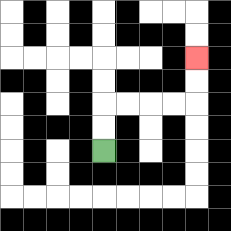{'start': '[4, 6]', 'end': '[8, 2]', 'path_directions': 'U,U,R,R,R,R,U,U', 'path_coordinates': '[[4, 6], [4, 5], [4, 4], [5, 4], [6, 4], [7, 4], [8, 4], [8, 3], [8, 2]]'}